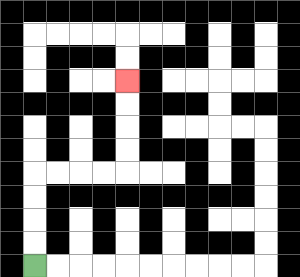{'start': '[1, 11]', 'end': '[5, 3]', 'path_directions': 'U,U,U,U,R,R,R,R,U,U,U,U', 'path_coordinates': '[[1, 11], [1, 10], [1, 9], [1, 8], [1, 7], [2, 7], [3, 7], [4, 7], [5, 7], [5, 6], [5, 5], [5, 4], [5, 3]]'}